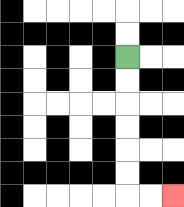{'start': '[5, 2]', 'end': '[7, 8]', 'path_directions': 'D,D,D,D,D,D,R,R', 'path_coordinates': '[[5, 2], [5, 3], [5, 4], [5, 5], [5, 6], [5, 7], [5, 8], [6, 8], [7, 8]]'}